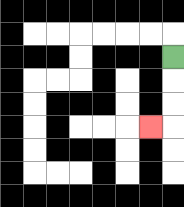{'start': '[7, 2]', 'end': '[6, 5]', 'path_directions': 'D,D,D,L', 'path_coordinates': '[[7, 2], [7, 3], [7, 4], [7, 5], [6, 5]]'}